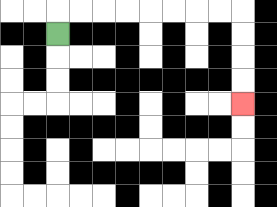{'start': '[2, 1]', 'end': '[10, 4]', 'path_directions': 'U,R,R,R,R,R,R,R,R,D,D,D,D', 'path_coordinates': '[[2, 1], [2, 0], [3, 0], [4, 0], [5, 0], [6, 0], [7, 0], [8, 0], [9, 0], [10, 0], [10, 1], [10, 2], [10, 3], [10, 4]]'}